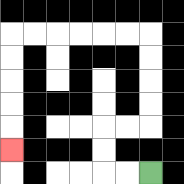{'start': '[6, 7]', 'end': '[0, 6]', 'path_directions': 'L,L,U,U,R,R,U,U,U,U,L,L,L,L,L,L,D,D,D,D,D', 'path_coordinates': '[[6, 7], [5, 7], [4, 7], [4, 6], [4, 5], [5, 5], [6, 5], [6, 4], [6, 3], [6, 2], [6, 1], [5, 1], [4, 1], [3, 1], [2, 1], [1, 1], [0, 1], [0, 2], [0, 3], [0, 4], [0, 5], [0, 6]]'}